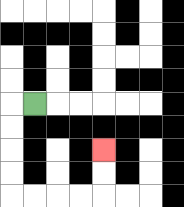{'start': '[1, 4]', 'end': '[4, 6]', 'path_directions': 'L,D,D,D,D,R,R,R,R,U,U', 'path_coordinates': '[[1, 4], [0, 4], [0, 5], [0, 6], [0, 7], [0, 8], [1, 8], [2, 8], [3, 8], [4, 8], [4, 7], [4, 6]]'}